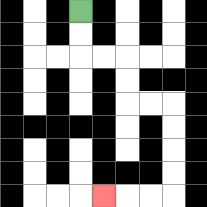{'start': '[3, 0]', 'end': '[4, 8]', 'path_directions': 'D,D,R,R,D,D,R,R,D,D,D,D,L,L,L', 'path_coordinates': '[[3, 0], [3, 1], [3, 2], [4, 2], [5, 2], [5, 3], [5, 4], [6, 4], [7, 4], [7, 5], [7, 6], [7, 7], [7, 8], [6, 8], [5, 8], [4, 8]]'}